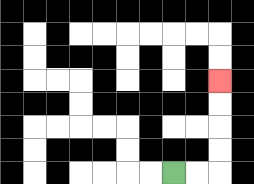{'start': '[7, 7]', 'end': '[9, 3]', 'path_directions': 'R,R,U,U,U,U', 'path_coordinates': '[[7, 7], [8, 7], [9, 7], [9, 6], [9, 5], [9, 4], [9, 3]]'}